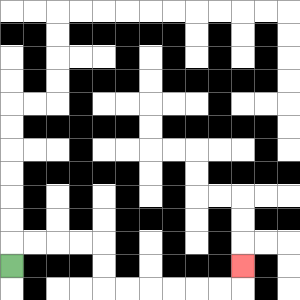{'start': '[0, 11]', 'end': '[10, 11]', 'path_directions': 'U,R,R,R,R,D,D,R,R,R,R,R,R,U', 'path_coordinates': '[[0, 11], [0, 10], [1, 10], [2, 10], [3, 10], [4, 10], [4, 11], [4, 12], [5, 12], [6, 12], [7, 12], [8, 12], [9, 12], [10, 12], [10, 11]]'}